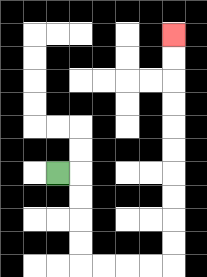{'start': '[2, 7]', 'end': '[7, 1]', 'path_directions': 'R,D,D,D,D,R,R,R,R,U,U,U,U,U,U,U,U,U,U', 'path_coordinates': '[[2, 7], [3, 7], [3, 8], [3, 9], [3, 10], [3, 11], [4, 11], [5, 11], [6, 11], [7, 11], [7, 10], [7, 9], [7, 8], [7, 7], [7, 6], [7, 5], [7, 4], [7, 3], [7, 2], [7, 1]]'}